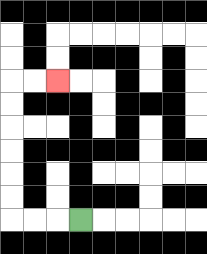{'start': '[3, 9]', 'end': '[2, 3]', 'path_directions': 'L,L,L,U,U,U,U,U,U,R,R', 'path_coordinates': '[[3, 9], [2, 9], [1, 9], [0, 9], [0, 8], [0, 7], [0, 6], [0, 5], [0, 4], [0, 3], [1, 3], [2, 3]]'}